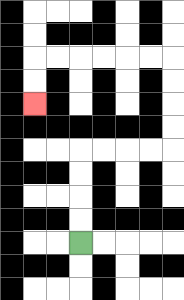{'start': '[3, 10]', 'end': '[1, 4]', 'path_directions': 'U,U,U,U,R,R,R,R,U,U,U,U,L,L,L,L,L,L,D,D', 'path_coordinates': '[[3, 10], [3, 9], [3, 8], [3, 7], [3, 6], [4, 6], [5, 6], [6, 6], [7, 6], [7, 5], [7, 4], [7, 3], [7, 2], [6, 2], [5, 2], [4, 2], [3, 2], [2, 2], [1, 2], [1, 3], [1, 4]]'}